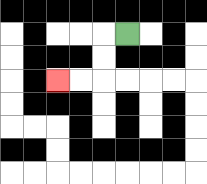{'start': '[5, 1]', 'end': '[2, 3]', 'path_directions': 'L,D,D,L,L', 'path_coordinates': '[[5, 1], [4, 1], [4, 2], [4, 3], [3, 3], [2, 3]]'}